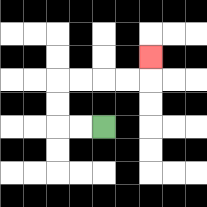{'start': '[4, 5]', 'end': '[6, 2]', 'path_directions': 'L,L,U,U,R,R,R,R,U', 'path_coordinates': '[[4, 5], [3, 5], [2, 5], [2, 4], [2, 3], [3, 3], [4, 3], [5, 3], [6, 3], [6, 2]]'}